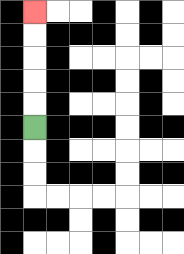{'start': '[1, 5]', 'end': '[1, 0]', 'path_directions': 'U,U,U,U,U', 'path_coordinates': '[[1, 5], [1, 4], [1, 3], [1, 2], [1, 1], [1, 0]]'}